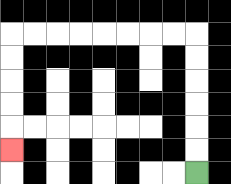{'start': '[8, 7]', 'end': '[0, 6]', 'path_directions': 'U,U,U,U,U,U,L,L,L,L,L,L,L,L,D,D,D,D,D', 'path_coordinates': '[[8, 7], [8, 6], [8, 5], [8, 4], [8, 3], [8, 2], [8, 1], [7, 1], [6, 1], [5, 1], [4, 1], [3, 1], [2, 1], [1, 1], [0, 1], [0, 2], [0, 3], [0, 4], [0, 5], [0, 6]]'}